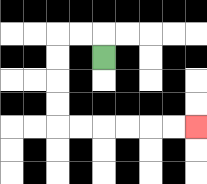{'start': '[4, 2]', 'end': '[8, 5]', 'path_directions': 'U,L,L,D,D,D,D,R,R,R,R,R,R', 'path_coordinates': '[[4, 2], [4, 1], [3, 1], [2, 1], [2, 2], [2, 3], [2, 4], [2, 5], [3, 5], [4, 5], [5, 5], [6, 5], [7, 5], [8, 5]]'}